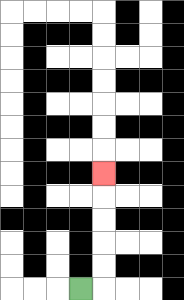{'start': '[3, 12]', 'end': '[4, 7]', 'path_directions': 'R,U,U,U,U,U', 'path_coordinates': '[[3, 12], [4, 12], [4, 11], [4, 10], [4, 9], [4, 8], [4, 7]]'}